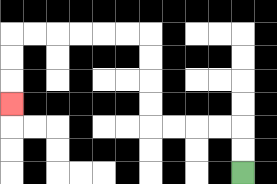{'start': '[10, 7]', 'end': '[0, 4]', 'path_directions': 'U,U,L,L,L,L,U,U,U,U,L,L,L,L,L,L,D,D,D', 'path_coordinates': '[[10, 7], [10, 6], [10, 5], [9, 5], [8, 5], [7, 5], [6, 5], [6, 4], [6, 3], [6, 2], [6, 1], [5, 1], [4, 1], [3, 1], [2, 1], [1, 1], [0, 1], [0, 2], [0, 3], [0, 4]]'}